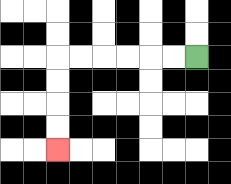{'start': '[8, 2]', 'end': '[2, 6]', 'path_directions': 'L,L,L,L,L,L,D,D,D,D', 'path_coordinates': '[[8, 2], [7, 2], [6, 2], [5, 2], [4, 2], [3, 2], [2, 2], [2, 3], [2, 4], [2, 5], [2, 6]]'}